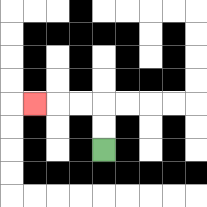{'start': '[4, 6]', 'end': '[1, 4]', 'path_directions': 'U,U,L,L,L', 'path_coordinates': '[[4, 6], [4, 5], [4, 4], [3, 4], [2, 4], [1, 4]]'}